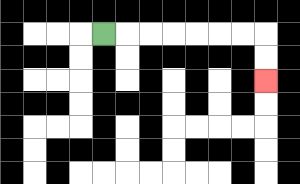{'start': '[4, 1]', 'end': '[11, 3]', 'path_directions': 'R,R,R,R,R,R,R,D,D', 'path_coordinates': '[[4, 1], [5, 1], [6, 1], [7, 1], [8, 1], [9, 1], [10, 1], [11, 1], [11, 2], [11, 3]]'}